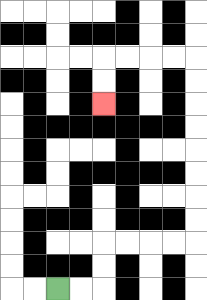{'start': '[2, 12]', 'end': '[4, 4]', 'path_directions': 'R,R,U,U,R,R,R,R,U,U,U,U,U,U,U,U,L,L,L,L,D,D', 'path_coordinates': '[[2, 12], [3, 12], [4, 12], [4, 11], [4, 10], [5, 10], [6, 10], [7, 10], [8, 10], [8, 9], [8, 8], [8, 7], [8, 6], [8, 5], [8, 4], [8, 3], [8, 2], [7, 2], [6, 2], [5, 2], [4, 2], [4, 3], [4, 4]]'}